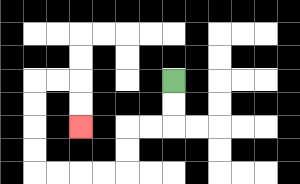{'start': '[7, 3]', 'end': '[3, 5]', 'path_directions': 'D,D,L,L,D,D,L,L,L,L,U,U,U,U,R,R,D,D', 'path_coordinates': '[[7, 3], [7, 4], [7, 5], [6, 5], [5, 5], [5, 6], [5, 7], [4, 7], [3, 7], [2, 7], [1, 7], [1, 6], [1, 5], [1, 4], [1, 3], [2, 3], [3, 3], [3, 4], [3, 5]]'}